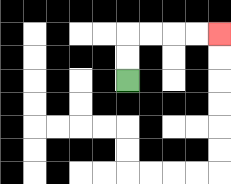{'start': '[5, 3]', 'end': '[9, 1]', 'path_directions': 'U,U,R,R,R,R', 'path_coordinates': '[[5, 3], [5, 2], [5, 1], [6, 1], [7, 1], [8, 1], [9, 1]]'}